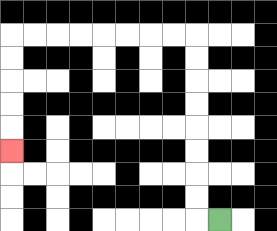{'start': '[9, 9]', 'end': '[0, 6]', 'path_directions': 'L,U,U,U,U,U,U,U,U,L,L,L,L,L,L,L,L,D,D,D,D,D', 'path_coordinates': '[[9, 9], [8, 9], [8, 8], [8, 7], [8, 6], [8, 5], [8, 4], [8, 3], [8, 2], [8, 1], [7, 1], [6, 1], [5, 1], [4, 1], [3, 1], [2, 1], [1, 1], [0, 1], [0, 2], [0, 3], [0, 4], [0, 5], [0, 6]]'}